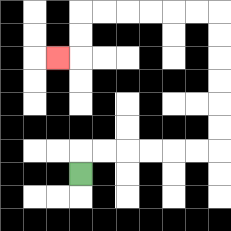{'start': '[3, 7]', 'end': '[2, 2]', 'path_directions': 'U,R,R,R,R,R,R,U,U,U,U,U,U,L,L,L,L,L,L,D,D,L', 'path_coordinates': '[[3, 7], [3, 6], [4, 6], [5, 6], [6, 6], [7, 6], [8, 6], [9, 6], [9, 5], [9, 4], [9, 3], [9, 2], [9, 1], [9, 0], [8, 0], [7, 0], [6, 0], [5, 0], [4, 0], [3, 0], [3, 1], [3, 2], [2, 2]]'}